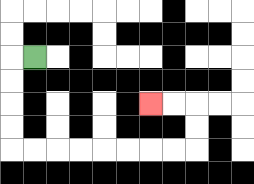{'start': '[1, 2]', 'end': '[6, 4]', 'path_directions': 'L,D,D,D,D,R,R,R,R,R,R,R,R,U,U,L,L', 'path_coordinates': '[[1, 2], [0, 2], [0, 3], [0, 4], [0, 5], [0, 6], [1, 6], [2, 6], [3, 6], [4, 6], [5, 6], [6, 6], [7, 6], [8, 6], [8, 5], [8, 4], [7, 4], [6, 4]]'}